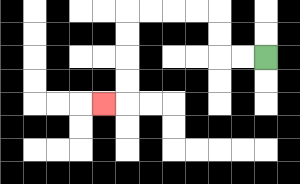{'start': '[11, 2]', 'end': '[4, 4]', 'path_directions': 'L,L,U,U,L,L,L,L,D,D,D,D,L', 'path_coordinates': '[[11, 2], [10, 2], [9, 2], [9, 1], [9, 0], [8, 0], [7, 0], [6, 0], [5, 0], [5, 1], [5, 2], [5, 3], [5, 4], [4, 4]]'}